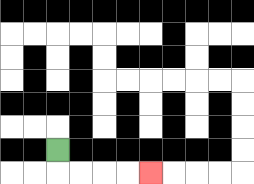{'start': '[2, 6]', 'end': '[6, 7]', 'path_directions': 'D,R,R,R,R', 'path_coordinates': '[[2, 6], [2, 7], [3, 7], [4, 7], [5, 7], [6, 7]]'}